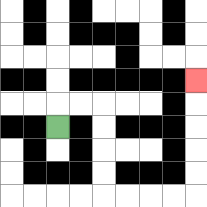{'start': '[2, 5]', 'end': '[8, 3]', 'path_directions': 'U,R,R,D,D,D,D,R,R,R,R,U,U,U,U,U', 'path_coordinates': '[[2, 5], [2, 4], [3, 4], [4, 4], [4, 5], [4, 6], [4, 7], [4, 8], [5, 8], [6, 8], [7, 8], [8, 8], [8, 7], [8, 6], [8, 5], [8, 4], [8, 3]]'}